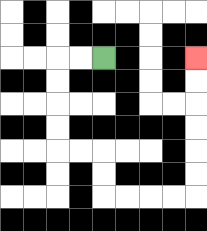{'start': '[4, 2]', 'end': '[8, 2]', 'path_directions': 'L,L,D,D,D,D,R,R,D,D,R,R,R,R,U,U,U,U,U,U', 'path_coordinates': '[[4, 2], [3, 2], [2, 2], [2, 3], [2, 4], [2, 5], [2, 6], [3, 6], [4, 6], [4, 7], [4, 8], [5, 8], [6, 8], [7, 8], [8, 8], [8, 7], [8, 6], [8, 5], [8, 4], [8, 3], [8, 2]]'}